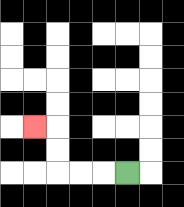{'start': '[5, 7]', 'end': '[1, 5]', 'path_directions': 'L,L,L,U,U,L', 'path_coordinates': '[[5, 7], [4, 7], [3, 7], [2, 7], [2, 6], [2, 5], [1, 5]]'}